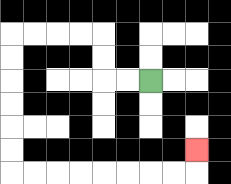{'start': '[6, 3]', 'end': '[8, 6]', 'path_directions': 'L,L,U,U,L,L,L,L,D,D,D,D,D,D,R,R,R,R,R,R,R,R,U', 'path_coordinates': '[[6, 3], [5, 3], [4, 3], [4, 2], [4, 1], [3, 1], [2, 1], [1, 1], [0, 1], [0, 2], [0, 3], [0, 4], [0, 5], [0, 6], [0, 7], [1, 7], [2, 7], [3, 7], [4, 7], [5, 7], [6, 7], [7, 7], [8, 7], [8, 6]]'}